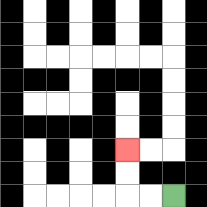{'start': '[7, 8]', 'end': '[5, 6]', 'path_directions': 'L,L,U,U', 'path_coordinates': '[[7, 8], [6, 8], [5, 8], [5, 7], [5, 6]]'}